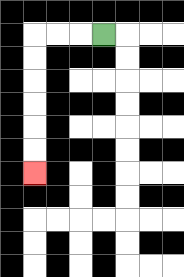{'start': '[4, 1]', 'end': '[1, 7]', 'path_directions': 'L,L,L,D,D,D,D,D,D', 'path_coordinates': '[[4, 1], [3, 1], [2, 1], [1, 1], [1, 2], [1, 3], [1, 4], [1, 5], [1, 6], [1, 7]]'}